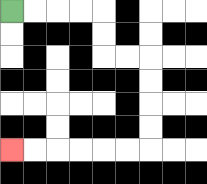{'start': '[0, 0]', 'end': '[0, 6]', 'path_directions': 'R,R,R,R,D,D,R,R,D,D,D,D,L,L,L,L,L,L', 'path_coordinates': '[[0, 0], [1, 0], [2, 0], [3, 0], [4, 0], [4, 1], [4, 2], [5, 2], [6, 2], [6, 3], [6, 4], [6, 5], [6, 6], [5, 6], [4, 6], [3, 6], [2, 6], [1, 6], [0, 6]]'}